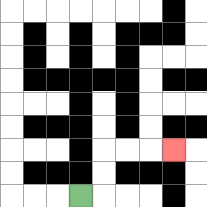{'start': '[3, 8]', 'end': '[7, 6]', 'path_directions': 'R,U,U,R,R,R', 'path_coordinates': '[[3, 8], [4, 8], [4, 7], [4, 6], [5, 6], [6, 6], [7, 6]]'}